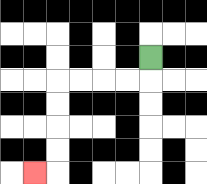{'start': '[6, 2]', 'end': '[1, 7]', 'path_directions': 'D,L,L,L,L,D,D,D,D,L', 'path_coordinates': '[[6, 2], [6, 3], [5, 3], [4, 3], [3, 3], [2, 3], [2, 4], [2, 5], [2, 6], [2, 7], [1, 7]]'}